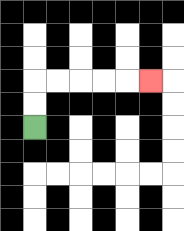{'start': '[1, 5]', 'end': '[6, 3]', 'path_directions': 'U,U,R,R,R,R,R', 'path_coordinates': '[[1, 5], [1, 4], [1, 3], [2, 3], [3, 3], [4, 3], [5, 3], [6, 3]]'}